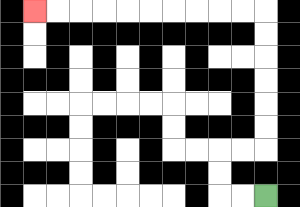{'start': '[11, 8]', 'end': '[1, 0]', 'path_directions': 'L,L,U,U,R,R,U,U,U,U,U,U,L,L,L,L,L,L,L,L,L,L', 'path_coordinates': '[[11, 8], [10, 8], [9, 8], [9, 7], [9, 6], [10, 6], [11, 6], [11, 5], [11, 4], [11, 3], [11, 2], [11, 1], [11, 0], [10, 0], [9, 0], [8, 0], [7, 0], [6, 0], [5, 0], [4, 0], [3, 0], [2, 0], [1, 0]]'}